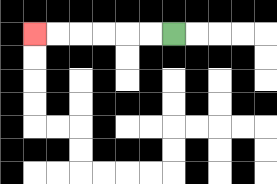{'start': '[7, 1]', 'end': '[1, 1]', 'path_directions': 'L,L,L,L,L,L', 'path_coordinates': '[[7, 1], [6, 1], [5, 1], [4, 1], [3, 1], [2, 1], [1, 1]]'}